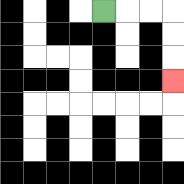{'start': '[4, 0]', 'end': '[7, 3]', 'path_directions': 'R,R,R,D,D,D', 'path_coordinates': '[[4, 0], [5, 0], [6, 0], [7, 0], [7, 1], [7, 2], [7, 3]]'}